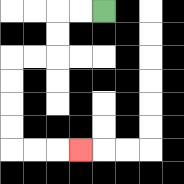{'start': '[4, 0]', 'end': '[3, 6]', 'path_directions': 'L,L,D,D,L,L,D,D,D,D,R,R,R', 'path_coordinates': '[[4, 0], [3, 0], [2, 0], [2, 1], [2, 2], [1, 2], [0, 2], [0, 3], [0, 4], [0, 5], [0, 6], [1, 6], [2, 6], [3, 6]]'}